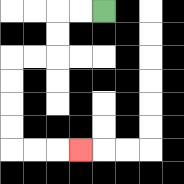{'start': '[4, 0]', 'end': '[3, 6]', 'path_directions': 'L,L,D,D,L,L,D,D,D,D,R,R,R', 'path_coordinates': '[[4, 0], [3, 0], [2, 0], [2, 1], [2, 2], [1, 2], [0, 2], [0, 3], [0, 4], [0, 5], [0, 6], [1, 6], [2, 6], [3, 6]]'}